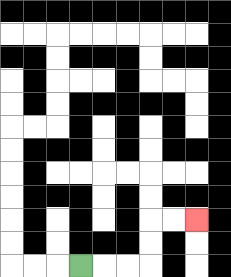{'start': '[3, 11]', 'end': '[8, 9]', 'path_directions': 'R,R,R,U,U,R,R', 'path_coordinates': '[[3, 11], [4, 11], [5, 11], [6, 11], [6, 10], [6, 9], [7, 9], [8, 9]]'}